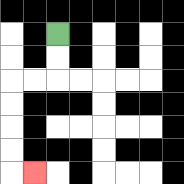{'start': '[2, 1]', 'end': '[1, 7]', 'path_directions': 'D,D,L,L,D,D,D,D,R', 'path_coordinates': '[[2, 1], [2, 2], [2, 3], [1, 3], [0, 3], [0, 4], [0, 5], [0, 6], [0, 7], [1, 7]]'}